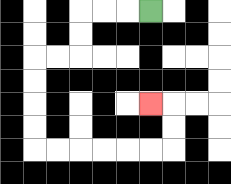{'start': '[6, 0]', 'end': '[6, 4]', 'path_directions': 'L,L,L,D,D,L,L,D,D,D,D,R,R,R,R,R,R,U,U,L', 'path_coordinates': '[[6, 0], [5, 0], [4, 0], [3, 0], [3, 1], [3, 2], [2, 2], [1, 2], [1, 3], [1, 4], [1, 5], [1, 6], [2, 6], [3, 6], [4, 6], [5, 6], [6, 6], [7, 6], [7, 5], [7, 4], [6, 4]]'}